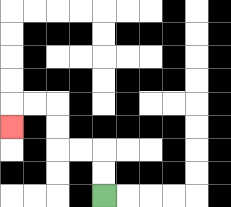{'start': '[4, 8]', 'end': '[0, 5]', 'path_directions': 'U,U,L,L,U,U,L,L,D', 'path_coordinates': '[[4, 8], [4, 7], [4, 6], [3, 6], [2, 6], [2, 5], [2, 4], [1, 4], [0, 4], [0, 5]]'}